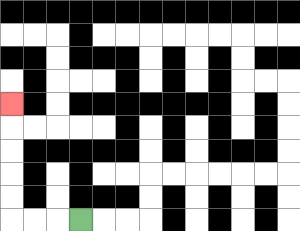{'start': '[3, 9]', 'end': '[0, 4]', 'path_directions': 'L,L,L,U,U,U,U,U', 'path_coordinates': '[[3, 9], [2, 9], [1, 9], [0, 9], [0, 8], [0, 7], [0, 6], [0, 5], [0, 4]]'}